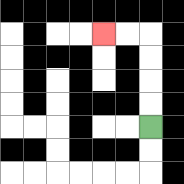{'start': '[6, 5]', 'end': '[4, 1]', 'path_directions': 'U,U,U,U,L,L', 'path_coordinates': '[[6, 5], [6, 4], [6, 3], [6, 2], [6, 1], [5, 1], [4, 1]]'}